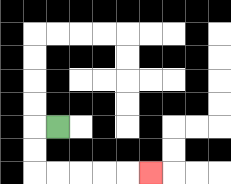{'start': '[2, 5]', 'end': '[6, 7]', 'path_directions': 'L,D,D,R,R,R,R,R', 'path_coordinates': '[[2, 5], [1, 5], [1, 6], [1, 7], [2, 7], [3, 7], [4, 7], [5, 7], [6, 7]]'}